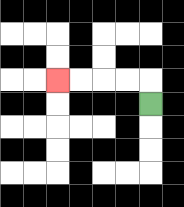{'start': '[6, 4]', 'end': '[2, 3]', 'path_directions': 'U,L,L,L,L', 'path_coordinates': '[[6, 4], [6, 3], [5, 3], [4, 3], [3, 3], [2, 3]]'}